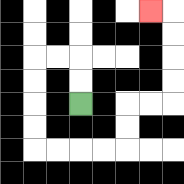{'start': '[3, 4]', 'end': '[6, 0]', 'path_directions': 'U,U,L,L,D,D,D,D,R,R,R,R,U,U,R,R,U,U,U,U,L', 'path_coordinates': '[[3, 4], [3, 3], [3, 2], [2, 2], [1, 2], [1, 3], [1, 4], [1, 5], [1, 6], [2, 6], [3, 6], [4, 6], [5, 6], [5, 5], [5, 4], [6, 4], [7, 4], [7, 3], [7, 2], [7, 1], [7, 0], [6, 0]]'}